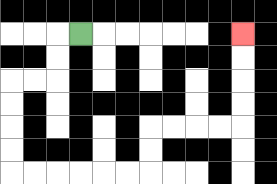{'start': '[3, 1]', 'end': '[10, 1]', 'path_directions': 'L,D,D,L,L,D,D,D,D,R,R,R,R,R,R,U,U,R,R,R,R,U,U,U,U', 'path_coordinates': '[[3, 1], [2, 1], [2, 2], [2, 3], [1, 3], [0, 3], [0, 4], [0, 5], [0, 6], [0, 7], [1, 7], [2, 7], [3, 7], [4, 7], [5, 7], [6, 7], [6, 6], [6, 5], [7, 5], [8, 5], [9, 5], [10, 5], [10, 4], [10, 3], [10, 2], [10, 1]]'}